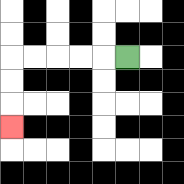{'start': '[5, 2]', 'end': '[0, 5]', 'path_directions': 'L,L,L,L,L,D,D,D', 'path_coordinates': '[[5, 2], [4, 2], [3, 2], [2, 2], [1, 2], [0, 2], [0, 3], [0, 4], [0, 5]]'}